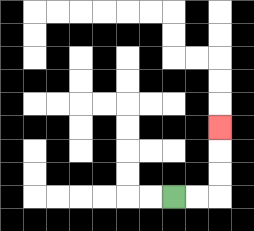{'start': '[7, 8]', 'end': '[9, 5]', 'path_directions': 'R,R,U,U,U', 'path_coordinates': '[[7, 8], [8, 8], [9, 8], [9, 7], [9, 6], [9, 5]]'}